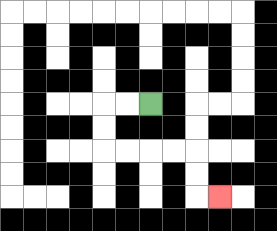{'start': '[6, 4]', 'end': '[9, 8]', 'path_directions': 'L,L,D,D,R,R,R,R,D,D,R', 'path_coordinates': '[[6, 4], [5, 4], [4, 4], [4, 5], [4, 6], [5, 6], [6, 6], [7, 6], [8, 6], [8, 7], [8, 8], [9, 8]]'}